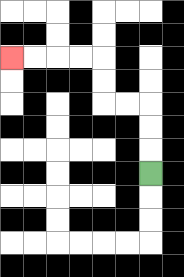{'start': '[6, 7]', 'end': '[0, 2]', 'path_directions': 'U,U,U,L,L,U,U,L,L,L,L', 'path_coordinates': '[[6, 7], [6, 6], [6, 5], [6, 4], [5, 4], [4, 4], [4, 3], [4, 2], [3, 2], [2, 2], [1, 2], [0, 2]]'}